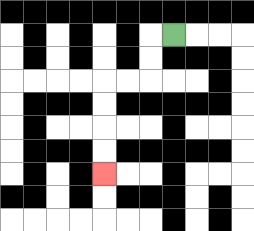{'start': '[7, 1]', 'end': '[4, 7]', 'path_directions': 'L,D,D,L,L,D,D,D,D', 'path_coordinates': '[[7, 1], [6, 1], [6, 2], [6, 3], [5, 3], [4, 3], [4, 4], [4, 5], [4, 6], [4, 7]]'}